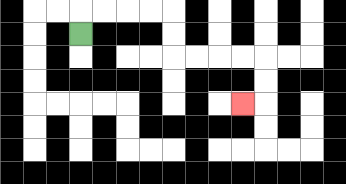{'start': '[3, 1]', 'end': '[10, 4]', 'path_directions': 'U,R,R,R,R,D,D,R,R,R,R,D,D,L', 'path_coordinates': '[[3, 1], [3, 0], [4, 0], [5, 0], [6, 0], [7, 0], [7, 1], [7, 2], [8, 2], [9, 2], [10, 2], [11, 2], [11, 3], [11, 4], [10, 4]]'}